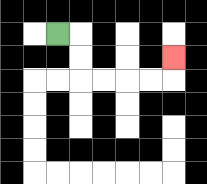{'start': '[2, 1]', 'end': '[7, 2]', 'path_directions': 'R,D,D,R,R,R,R,U', 'path_coordinates': '[[2, 1], [3, 1], [3, 2], [3, 3], [4, 3], [5, 3], [6, 3], [7, 3], [7, 2]]'}